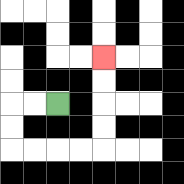{'start': '[2, 4]', 'end': '[4, 2]', 'path_directions': 'L,L,D,D,R,R,R,R,U,U,U,U', 'path_coordinates': '[[2, 4], [1, 4], [0, 4], [0, 5], [0, 6], [1, 6], [2, 6], [3, 6], [4, 6], [4, 5], [4, 4], [4, 3], [4, 2]]'}